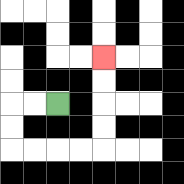{'start': '[2, 4]', 'end': '[4, 2]', 'path_directions': 'L,L,D,D,R,R,R,R,U,U,U,U', 'path_coordinates': '[[2, 4], [1, 4], [0, 4], [0, 5], [0, 6], [1, 6], [2, 6], [3, 6], [4, 6], [4, 5], [4, 4], [4, 3], [4, 2]]'}